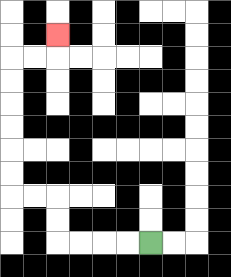{'start': '[6, 10]', 'end': '[2, 1]', 'path_directions': 'L,L,L,L,U,U,L,L,U,U,U,U,U,U,R,R,U', 'path_coordinates': '[[6, 10], [5, 10], [4, 10], [3, 10], [2, 10], [2, 9], [2, 8], [1, 8], [0, 8], [0, 7], [0, 6], [0, 5], [0, 4], [0, 3], [0, 2], [1, 2], [2, 2], [2, 1]]'}